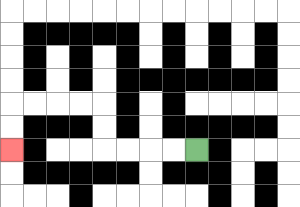{'start': '[8, 6]', 'end': '[0, 6]', 'path_directions': 'L,L,L,L,U,U,L,L,L,L,D,D', 'path_coordinates': '[[8, 6], [7, 6], [6, 6], [5, 6], [4, 6], [4, 5], [4, 4], [3, 4], [2, 4], [1, 4], [0, 4], [0, 5], [0, 6]]'}